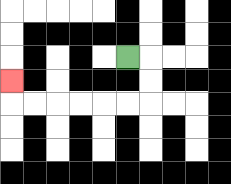{'start': '[5, 2]', 'end': '[0, 3]', 'path_directions': 'R,D,D,L,L,L,L,L,L,U', 'path_coordinates': '[[5, 2], [6, 2], [6, 3], [6, 4], [5, 4], [4, 4], [3, 4], [2, 4], [1, 4], [0, 4], [0, 3]]'}